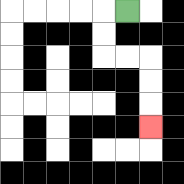{'start': '[5, 0]', 'end': '[6, 5]', 'path_directions': 'L,D,D,R,R,D,D,D', 'path_coordinates': '[[5, 0], [4, 0], [4, 1], [4, 2], [5, 2], [6, 2], [6, 3], [6, 4], [6, 5]]'}